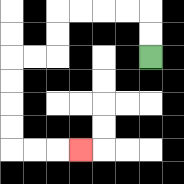{'start': '[6, 2]', 'end': '[3, 6]', 'path_directions': 'U,U,L,L,L,L,D,D,L,L,D,D,D,D,R,R,R', 'path_coordinates': '[[6, 2], [6, 1], [6, 0], [5, 0], [4, 0], [3, 0], [2, 0], [2, 1], [2, 2], [1, 2], [0, 2], [0, 3], [0, 4], [0, 5], [0, 6], [1, 6], [2, 6], [3, 6]]'}